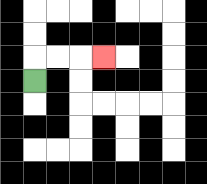{'start': '[1, 3]', 'end': '[4, 2]', 'path_directions': 'U,R,R,R', 'path_coordinates': '[[1, 3], [1, 2], [2, 2], [3, 2], [4, 2]]'}